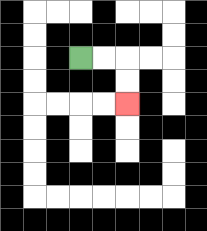{'start': '[3, 2]', 'end': '[5, 4]', 'path_directions': 'R,R,D,D', 'path_coordinates': '[[3, 2], [4, 2], [5, 2], [5, 3], [5, 4]]'}